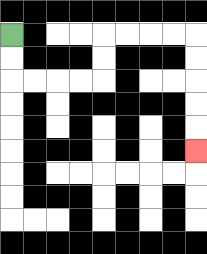{'start': '[0, 1]', 'end': '[8, 6]', 'path_directions': 'D,D,R,R,R,R,U,U,R,R,R,R,D,D,D,D,D', 'path_coordinates': '[[0, 1], [0, 2], [0, 3], [1, 3], [2, 3], [3, 3], [4, 3], [4, 2], [4, 1], [5, 1], [6, 1], [7, 1], [8, 1], [8, 2], [8, 3], [8, 4], [8, 5], [8, 6]]'}